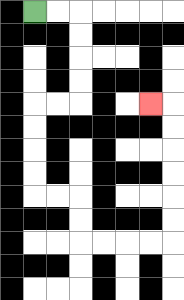{'start': '[1, 0]', 'end': '[6, 4]', 'path_directions': 'R,R,D,D,D,D,L,L,D,D,D,D,R,R,D,D,R,R,R,R,U,U,U,U,U,U,L', 'path_coordinates': '[[1, 0], [2, 0], [3, 0], [3, 1], [3, 2], [3, 3], [3, 4], [2, 4], [1, 4], [1, 5], [1, 6], [1, 7], [1, 8], [2, 8], [3, 8], [3, 9], [3, 10], [4, 10], [5, 10], [6, 10], [7, 10], [7, 9], [7, 8], [7, 7], [7, 6], [7, 5], [7, 4], [6, 4]]'}